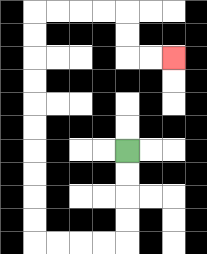{'start': '[5, 6]', 'end': '[7, 2]', 'path_directions': 'D,D,D,D,L,L,L,L,U,U,U,U,U,U,U,U,U,U,R,R,R,R,D,D,R,R', 'path_coordinates': '[[5, 6], [5, 7], [5, 8], [5, 9], [5, 10], [4, 10], [3, 10], [2, 10], [1, 10], [1, 9], [1, 8], [1, 7], [1, 6], [1, 5], [1, 4], [1, 3], [1, 2], [1, 1], [1, 0], [2, 0], [3, 0], [4, 0], [5, 0], [5, 1], [5, 2], [6, 2], [7, 2]]'}